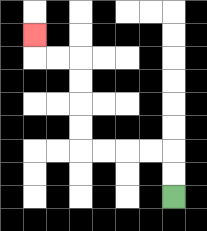{'start': '[7, 8]', 'end': '[1, 1]', 'path_directions': 'U,U,L,L,L,L,U,U,U,U,L,L,U', 'path_coordinates': '[[7, 8], [7, 7], [7, 6], [6, 6], [5, 6], [4, 6], [3, 6], [3, 5], [3, 4], [3, 3], [3, 2], [2, 2], [1, 2], [1, 1]]'}